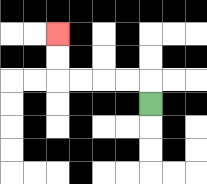{'start': '[6, 4]', 'end': '[2, 1]', 'path_directions': 'U,L,L,L,L,U,U', 'path_coordinates': '[[6, 4], [6, 3], [5, 3], [4, 3], [3, 3], [2, 3], [2, 2], [2, 1]]'}